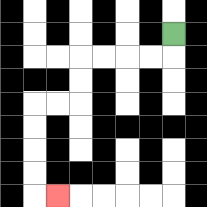{'start': '[7, 1]', 'end': '[2, 8]', 'path_directions': 'D,L,L,L,L,D,D,L,L,D,D,D,D,R', 'path_coordinates': '[[7, 1], [7, 2], [6, 2], [5, 2], [4, 2], [3, 2], [3, 3], [3, 4], [2, 4], [1, 4], [1, 5], [1, 6], [1, 7], [1, 8], [2, 8]]'}